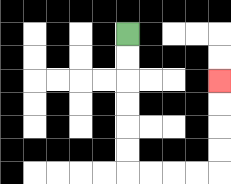{'start': '[5, 1]', 'end': '[9, 3]', 'path_directions': 'D,D,D,D,D,D,R,R,R,R,U,U,U,U', 'path_coordinates': '[[5, 1], [5, 2], [5, 3], [5, 4], [5, 5], [5, 6], [5, 7], [6, 7], [7, 7], [8, 7], [9, 7], [9, 6], [9, 5], [9, 4], [9, 3]]'}